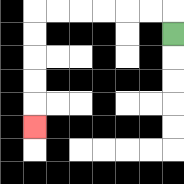{'start': '[7, 1]', 'end': '[1, 5]', 'path_directions': 'U,L,L,L,L,L,L,D,D,D,D,D', 'path_coordinates': '[[7, 1], [7, 0], [6, 0], [5, 0], [4, 0], [3, 0], [2, 0], [1, 0], [1, 1], [1, 2], [1, 3], [1, 4], [1, 5]]'}